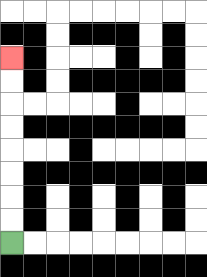{'start': '[0, 10]', 'end': '[0, 2]', 'path_directions': 'U,U,U,U,U,U,U,U', 'path_coordinates': '[[0, 10], [0, 9], [0, 8], [0, 7], [0, 6], [0, 5], [0, 4], [0, 3], [0, 2]]'}